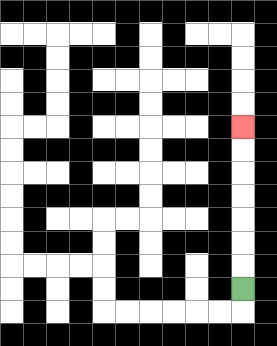{'start': '[10, 12]', 'end': '[10, 5]', 'path_directions': 'U,U,U,U,U,U,U', 'path_coordinates': '[[10, 12], [10, 11], [10, 10], [10, 9], [10, 8], [10, 7], [10, 6], [10, 5]]'}